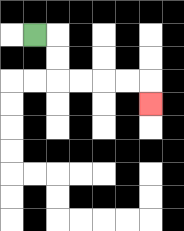{'start': '[1, 1]', 'end': '[6, 4]', 'path_directions': 'R,D,D,R,R,R,R,D', 'path_coordinates': '[[1, 1], [2, 1], [2, 2], [2, 3], [3, 3], [4, 3], [5, 3], [6, 3], [6, 4]]'}